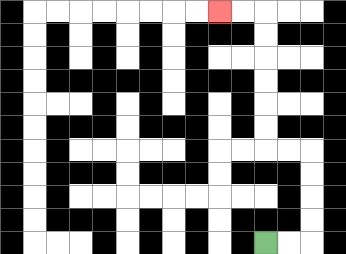{'start': '[11, 10]', 'end': '[9, 0]', 'path_directions': 'R,R,U,U,U,U,L,L,U,U,U,U,U,U,L,L', 'path_coordinates': '[[11, 10], [12, 10], [13, 10], [13, 9], [13, 8], [13, 7], [13, 6], [12, 6], [11, 6], [11, 5], [11, 4], [11, 3], [11, 2], [11, 1], [11, 0], [10, 0], [9, 0]]'}